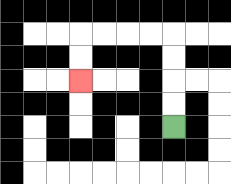{'start': '[7, 5]', 'end': '[3, 3]', 'path_directions': 'U,U,U,U,L,L,L,L,D,D', 'path_coordinates': '[[7, 5], [7, 4], [7, 3], [7, 2], [7, 1], [6, 1], [5, 1], [4, 1], [3, 1], [3, 2], [3, 3]]'}